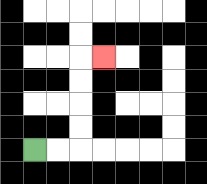{'start': '[1, 6]', 'end': '[4, 2]', 'path_directions': 'R,R,U,U,U,U,R', 'path_coordinates': '[[1, 6], [2, 6], [3, 6], [3, 5], [3, 4], [3, 3], [3, 2], [4, 2]]'}